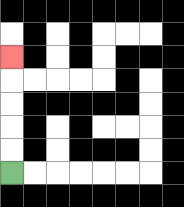{'start': '[0, 7]', 'end': '[0, 2]', 'path_directions': 'U,U,U,U,U', 'path_coordinates': '[[0, 7], [0, 6], [0, 5], [0, 4], [0, 3], [0, 2]]'}